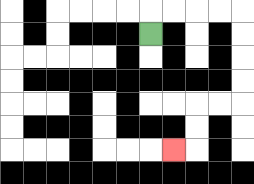{'start': '[6, 1]', 'end': '[7, 6]', 'path_directions': 'U,R,R,R,R,D,D,D,D,L,L,D,D,L', 'path_coordinates': '[[6, 1], [6, 0], [7, 0], [8, 0], [9, 0], [10, 0], [10, 1], [10, 2], [10, 3], [10, 4], [9, 4], [8, 4], [8, 5], [8, 6], [7, 6]]'}